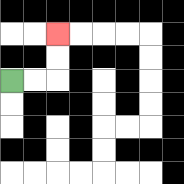{'start': '[0, 3]', 'end': '[2, 1]', 'path_directions': 'R,R,U,U', 'path_coordinates': '[[0, 3], [1, 3], [2, 3], [2, 2], [2, 1]]'}